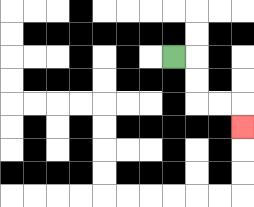{'start': '[7, 2]', 'end': '[10, 5]', 'path_directions': 'R,D,D,R,R,D', 'path_coordinates': '[[7, 2], [8, 2], [8, 3], [8, 4], [9, 4], [10, 4], [10, 5]]'}